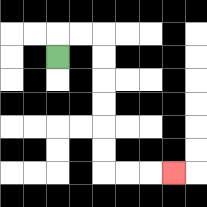{'start': '[2, 2]', 'end': '[7, 7]', 'path_directions': 'U,R,R,D,D,D,D,D,D,R,R,R', 'path_coordinates': '[[2, 2], [2, 1], [3, 1], [4, 1], [4, 2], [4, 3], [4, 4], [4, 5], [4, 6], [4, 7], [5, 7], [6, 7], [7, 7]]'}